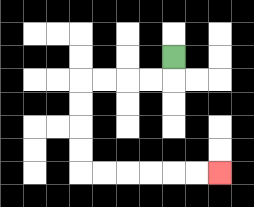{'start': '[7, 2]', 'end': '[9, 7]', 'path_directions': 'D,L,L,L,L,D,D,D,D,R,R,R,R,R,R', 'path_coordinates': '[[7, 2], [7, 3], [6, 3], [5, 3], [4, 3], [3, 3], [3, 4], [3, 5], [3, 6], [3, 7], [4, 7], [5, 7], [6, 7], [7, 7], [8, 7], [9, 7]]'}